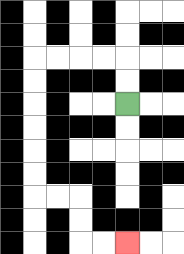{'start': '[5, 4]', 'end': '[5, 10]', 'path_directions': 'U,U,L,L,L,L,D,D,D,D,D,D,R,R,D,D,R,R', 'path_coordinates': '[[5, 4], [5, 3], [5, 2], [4, 2], [3, 2], [2, 2], [1, 2], [1, 3], [1, 4], [1, 5], [1, 6], [1, 7], [1, 8], [2, 8], [3, 8], [3, 9], [3, 10], [4, 10], [5, 10]]'}